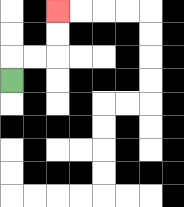{'start': '[0, 3]', 'end': '[2, 0]', 'path_directions': 'U,R,R,U,U', 'path_coordinates': '[[0, 3], [0, 2], [1, 2], [2, 2], [2, 1], [2, 0]]'}